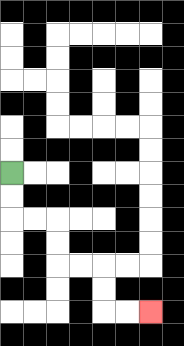{'start': '[0, 7]', 'end': '[6, 13]', 'path_directions': 'D,D,R,R,D,D,R,R,D,D,R,R', 'path_coordinates': '[[0, 7], [0, 8], [0, 9], [1, 9], [2, 9], [2, 10], [2, 11], [3, 11], [4, 11], [4, 12], [4, 13], [5, 13], [6, 13]]'}